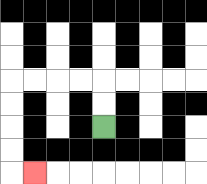{'start': '[4, 5]', 'end': '[1, 7]', 'path_directions': 'U,U,L,L,L,L,D,D,D,D,R', 'path_coordinates': '[[4, 5], [4, 4], [4, 3], [3, 3], [2, 3], [1, 3], [0, 3], [0, 4], [0, 5], [0, 6], [0, 7], [1, 7]]'}